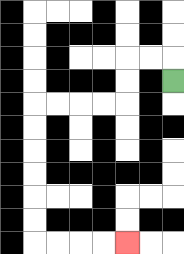{'start': '[7, 3]', 'end': '[5, 10]', 'path_directions': 'U,L,L,D,D,L,L,L,L,D,D,D,D,D,D,R,R,R,R', 'path_coordinates': '[[7, 3], [7, 2], [6, 2], [5, 2], [5, 3], [5, 4], [4, 4], [3, 4], [2, 4], [1, 4], [1, 5], [1, 6], [1, 7], [1, 8], [1, 9], [1, 10], [2, 10], [3, 10], [4, 10], [5, 10]]'}